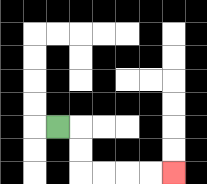{'start': '[2, 5]', 'end': '[7, 7]', 'path_directions': 'R,D,D,R,R,R,R', 'path_coordinates': '[[2, 5], [3, 5], [3, 6], [3, 7], [4, 7], [5, 7], [6, 7], [7, 7]]'}